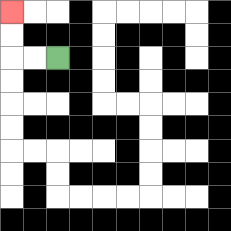{'start': '[2, 2]', 'end': '[0, 0]', 'path_directions': 'L,L,U,U', 'path_coordinates': '[[2, 2], [1, 2], [0, 2], [0, 1], [0, 0]]'}